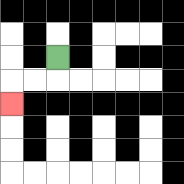{'start': '[2, 2]', 'end': '[0, 4]', 'path_directions': 'D,L,L,D', 'path_coordinates': '[[2, 2], [2, 3], [1, 3], [0, 3], [0, 4]]'}